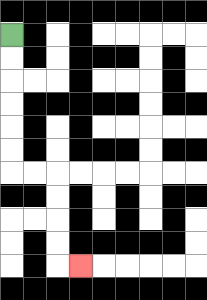{'start': '[0, 1]', 'end': '[3, 11]', 'path_directions': 'D,D,D,D,D,D,R,R,D,D,D,D,R', 'path_coordinates': '[[0, 1], [0, 2], [0, 3], [0, 4], [0, 5], [0, 6], [0, 7], [1, 7], [2, 7], [2, 8], [2, 9], [2, 10], [2, 11], [3, 11]]'}